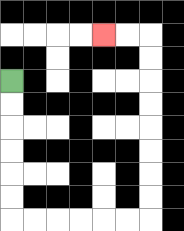{'start': '[0, 3]', 'end': '[4, 1]', 'path_directions': 'D,D,D,D,D,D,R,R,R,R,R,R,U,U,U,U,U,U,U,U,L,L', 'path_coordinates': '[[0, 3], [0, 4], [0, 5], [0, 6], [0, 7], [0, 8], [0, 9], [1, 9], [2, 9], [3, 9], [4, 9], [5, 9], [6, 9], [6, 8], [6, 7], [6, 6], [6, 5], [6, 4], [6, 3], [6, 2], [6, 1], [5, 1], [4, 1]]'}